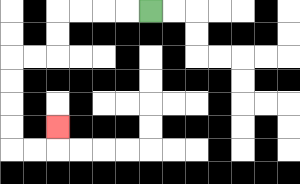{'start': '[6, 0]', 'end': '[2, 5]', 'path_directions': 'L,L,L,L,D,D,L,L,D,D,D,D,R,R,U', 'path_coordinates': '[[6, 0], [5, 0], [4, 0], [3, 0], [2, 0], [2, 1], [2, 2], [1, 2], [0, 2], [0, 3], [0, 4], [0, 5], [0, 6], [1, 6], [2, 6], [2, 5]]'}